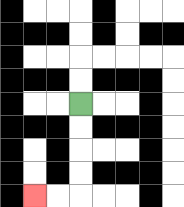{'start': '[3, 4]', 'end': '[1, 8]', 'path_directions': 'D,D,D,D,L,L', 'path_coordinates': '[[3, 4], [3, 5], [3, 6], [3, 7], [3, 8], [2, 8], [1, 8]]'}